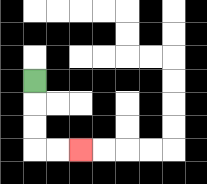{'start': '[1, 3]', 'end': '[3, 6]', 'path_directions': 'D,D,D,R,R', 'path_coordinates': '[[1, 3], [1, 4], [1, 5], [1, 6], [2, 6], [3, 6]]'}